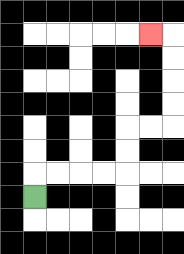{'start': '[1, 8]', 'end': '[6, 1]', 'path_directions': 'U,R,R,R,R,U,U,R,R,U,U,U,U,L', 'path_coordinates': '[[1, 8], [1, 7], [2, 7], [3, 7], [4, 7], [5, 7], [5, 6], [5, 5], [6, 5], [7, 5], [7, 4], [7, 3], [7, 2], [7, 1], [6, 1]]'}